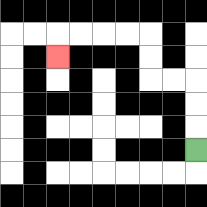{'start': '[8, 6]', 'end': '[2, 2]', 'path_directions': 'U,U,U,L,L,U,U,L,L,L,L,D', 'path_coordinates': '[[8, 6], [8, 5], [8, 4], [8, 3], [7, 3], [6, 3], [6, 2], [6, 1], [5, 1], [4, 1], [3, 1], [2, 1], [2, 2]]'}